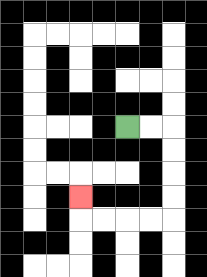{'start': '[5, 5]', 'end': '[3, 8]', 'path_directions': 'R,R,D,D,D,D,L,L,L,L,U', 'path_coordinates': '[[5, 5], [6, 5], [7, 5], [7, 6], [7, 7], [7, 8], [7, 9], [6, 9], [5, 9], [4, 9], [3, 9], [3, 8]]'}